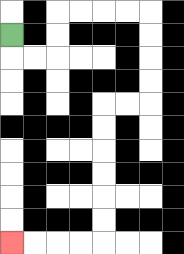{'start': '[0, 1]', 'end': '[0, 10]', 'path_directions': 'D,R,R,U,U,R,R,R,R,D,D,D,D,L,L,D,D,D,D,D,D,L,L,L,L', 'path_coordinates': '[[0, 1], [0, 2], [1, 2], [2, 2], [2, 1], [2, 0], [3, 0], [4, 0], [5, 0], [6, 0], [6, 1], [6, 2], [6, 3], [6, 4], [5, 4], [4, 4], [4, 5], [4, 6], [4, 7], [4, 8], [4, 9], [4, 10], [3, 10], [2, 10], [1, 10], [0, 10]]'}